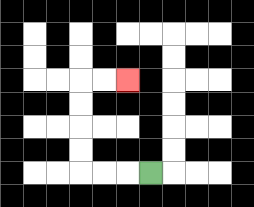{'start': '[6, 7]', 'end': '[5, 3]', 'path_directions': 'L,L,L,U,U,U,U,R,R', 'path_coordinates': '[[6, 7], [5, 7], [4, 7], [3, 7], [3, 6], [3, 5], [3, 4], [3, 3], [4, 3], [5, 3]]'}